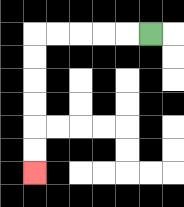{'start': '[6, 1]', 'end': '[1, 7]', 'path_directions': 'L,L,L,L,L,D,D,D,D,D,D', 'path_coordinates': '[[6, 1], [5, 1], [4, 1], [3, 1], [2, 1], [1, 1], [1, 2], [1, 3], [1, 4], [1, 5], [1, 6], [1, 7]]'}